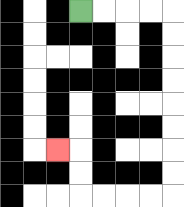{'start': '[3, 0]', 'end': '[2, 6]', 'path_directions': 'R,R,R,R,D,D,D,D,D,D,D,D,L,L,L,L,U,U,L', 'path_coordinates': '[[3, 0], [4, 0], [5, 0], [6, 0], [7, 0], [7, 1], [7, 2], [7, 3], [7, 4], [7, 5], [7, 6], [7, 7], [7, 8], [6, 8], [5, 8], [4, 8], [3, 8], [3, 7], [3, 6], [2, 6]]'}